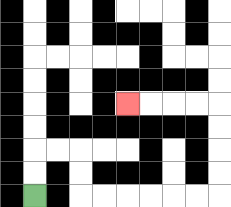{'start': '[1, 8]', 'end': '[5, 4]', 'path_directions': 'U,U,R,R,D,D,R,R,R,R,R,R,U,U,U,U,L,L,L,L', 'path_coordinates': '[[1, 8], [1, 7], [1, 6], [2, 6], [3, 6], [3, 7], [3, 8], [4, 8], [5, 8], [6, 8], [7, 8], [8, 8], [9, 8], [9, 7], [9, 6], [9, 5], [9, 4], [8, 4], [7, 4], [6, 4], [5, 4]]'}